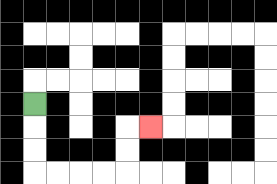{'start': '[1, 4]', 'end': '[6, 5]', 'path_directions': 'D,D,D,R,R,R,R,U,U,R', 'path_coordinates': '[[1, 4], [1, 5], [1, 6], [1, 7], [2, 7], [3, 7], [4, 7], [5, 7], [5, 6], [5, 5], [6, 5]]'}